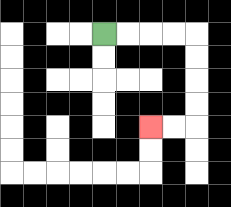{'start': '[4, 1]', 'end': '[6, 5]', 'path_directions': 'R,R,R,R,D,D,D,D,L,L', 'path_coordinates': '[[4, 1], [5, 1], [6, 1], [7, 1], [8, 1], [8, 2], [8, 3], [8, 4], [8, 5], [7, 5], [6, 5]]'}